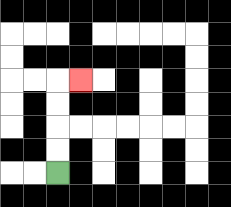{'start': '[2, 7]', 'end': '[3, 3]', 'path_directions': 'U,U,U,U,R', 'path_coordinates': '[[2, 7], [2, 6], [2, 5], [2, 4], [2, 3], [3, 3]]'}